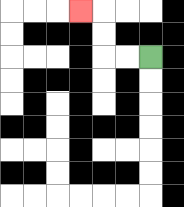{'start': '[6, 2]', 'end': '[3, 0]', 'path_directions': 'L,L,U,U,L', 'path_coordinates': '[[6, 2], [5, 2], [4, 2], [4, 1], [4, 0], [3, 0]]'}